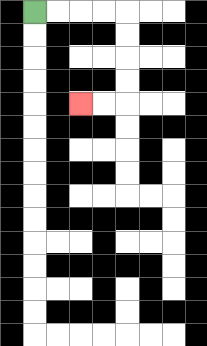{'start': '[1, 0]', 'end': '[3, 4]', 'path_directions': 'R,R,R,R,D,D,D,D,L,L', 'path_coordinates': '[[1, 0], [2, 0], [3, 0], [4, 0], [5, 0], [5, 1], [5, 2], [5, 3], [5, 4], [4, 4], [3, 4]]'}